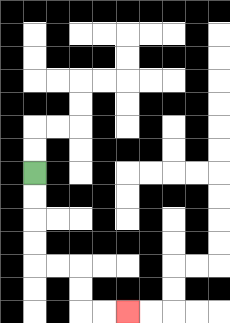{'start': '[1, 7]', 'end': '[5, 13]', 'path_directions': 'D,D,D,D,R,R,D,D,R,R', 'path_coordinates': '[[1, 7], [1, 8], [1, 9], [1, 10], [1, 11], [2, 11], [3, 11], [3, 12], [3, 13], [4, 13], [5, 13]]'}